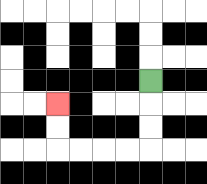{'start': '[6, 3]', 'end': '[2, 4]', 'path_directions': 'D,D,D,L,L,L,L,U,U', 'path_coordinates': '[[6, 3], [6, 4], [6, 5], [6, 6], [5, 6], [4, 6], [3, 6], [2, 6], [2, 5], [2, 4]]'}